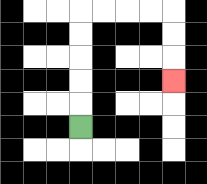{'start': '[3, 5]', 'end': '[7, 3]', 'path_directions': 'U,U,U,U,U,R,R,R,R,D,D,D', 'path_coordinates': '[[3, 5], [3, 4], [3, 3], [3, 2], [3, 1], [3, 0], [4, 0], [5, 0], [6, 0], [7, 0], [7, 1], [7, 2], [7, 3]]'}